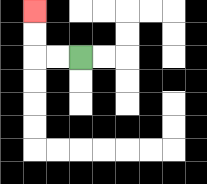{'start': '[3, 2]', 'end': '[1, 0]', 'path_directions': 'L,L,U,U', 'path_coordinates': '[[3, 2], [2, 2], [1, 2], [1, 1], [1, 0]]'}